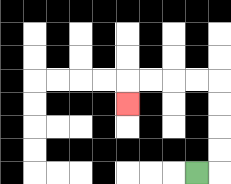{'start': '[8, 7]', 'end': '[5, 4]', 'path_directions': 'R,U,U,U,U,L,L,L,L,D', 'path_coordinates': '[[8, 7], [9, 7], [9, 6], [9, 5], [9, 4], [9, 3], [8, 3], [7, 3], [6, 3], [5, 3], [5, 4]]'}